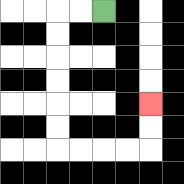{'start': '[4, 0]', 'end': '[6, 4]', 'path_directions': 'L,L,D,D,D,D,D,D,R,R,R,R,U,U', 'path_coordinates': '[[4, 0], [3, 0], [2, 0], [2, 1], [2, 2], [2, 3], [2, 4], [2, 5], [2, 6], [3, 6], [4, 6], [5, 6], [6, 6], [6, 5], [6, 4]]'}